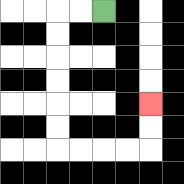{'start': '[4, 0]', 'end': '[6, 4]', 'path_directions': 'L,L,D,D,D,D,D,D,R,R,R,R,U,U', 'path_coordinates': '[[4, 0], [3, 0], [2, 0], [2, 1], [2, 2], [2, 3], [2, 4], [2, 5], [2, 6], [3, 6], [4, 6], [5, 6], [6, 6], [6, 5], [6, 4]]'}